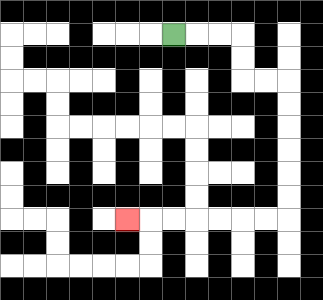{'start': '[7, 1]', 'end': '[5, 9]', 'path_directions': 'R,R,R,D,D,R,R,D,D,D,D,D,D,L,L,L,L,L,L,L', 'path_coordinates': '[[7, 1], [8, 1], [9, 1], [10, 1], [10, 2], [10, 3], [11, 3], [12, 3], [12, 4], [12, 5], [12, 6], [12, 7], [12, 8], [12, 9], [11, 9], [10, 9], [9, 9], [8, 9], [7, 9], [6, 9], [5, 9]]'}